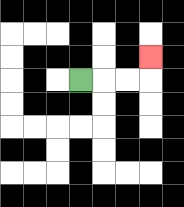{'start': '[3, 3]', 'end': '[6, 2]', 'path_directions': 'R,R,R,U', 'path_coordinates': '[[3, 3], [4, 3], [5, 3], [6, 3], [6, 2]]'}